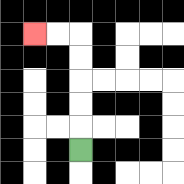{'start': '[3, 6]', 'end': '[1, 1]', 'path_directions': 'U,U,U,U,U,L,L', 'path_coordinates': '[[3, 6], [3, 5], [3, 4], [3, 3], [3, 2], [3, 1], [2, 1], [1, 1]]'}